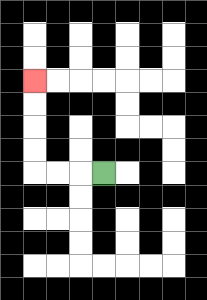{'start': '[4, 7]', 'end': '[1, 3]', 'path_directions': 'L,L,L,U,U,U,U', 'path_coordinates': '[[4, 7], [3, 7], [2, 7], [1, 7], [1, 6], [1, 5], [1, 4], [1, 3]]'}